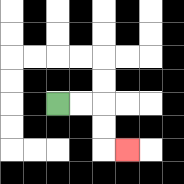{'start': '[2, 4]', 'end': '[5, 6]', 'path_directions': 'R,R,D,D,R', 'path_coordinates': '[[2, 4], [3, 4], [4, 4], [4, 5], [4, 6], [5, 6]]'}